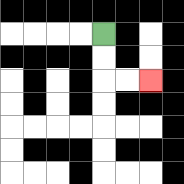{'start': '[4, 1]', 'end': '[6, 3]', 'path_directions': 'D,D,R,R', 'path_coordinates': '[[4, 1], [4, 2], [4, 3], [5, 3], [6, 3]]'}